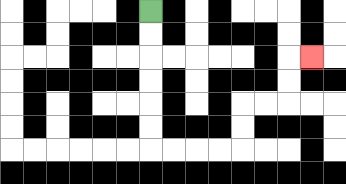{'start': '[6, 0]', 'end': '[13, 2]', 'path_directions': 'D,D,D,D,D,D,R,R,R,R,U,U,R,R,U,U,R', 'path_coordinates': '[[6, 0], [6, 1], [6, 2], [6, 3], [6, 4], [6, 5], [6, 6], [7, 6], [8, 6], [9, 6], [10, 6], [10, 5], [10, 4], [11, 4], [12, 4], [12, 3], [12, 2], [13, 2]]'}